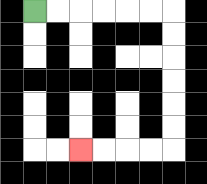{'start': '[1, 0]', 'end': '[3, 6]', 'path_directions': 'R,R,R,R,R,R,D,D,D,D,D,D,L,L,L,L', 'path_coordinates': '[[1, 0], [2, 0], [3, 0], [4, 0], [5, 0], [6, 0], [7, 0], [7, 1], [7, 2], [7, 3], [7, 4], [7, 5], [7, 6], [6, 6], [5, 6], [4, 6], [3, 6]]'}